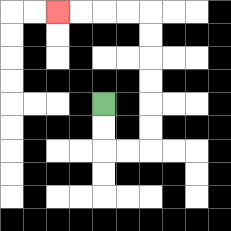{'start': '[4, 4]', 'end': '[2, 0]', 'path_directions': 'D,D,R,R,U,U,U,U,U,U,L,L,L,L', 'path_coordinates': '[[4, 4], [4, 5], [4, 6], [5, 6], [6, 6], [6, 5], [6, 4], [6, 3], [6, 2], [6, 1], [6, 0], [5, 0], [4, 0], [3, 0], [2, 0]]'}